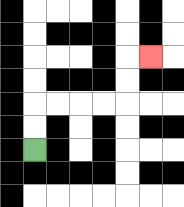{'start': '[1, 6]', 'end': '[6, 2]', 'path_directions': 'U,U,R,R,R,R,U,U,R', 'path_coordinates': '[[1, 6], [1, 5], [1, 4], [2, 4], [3, 4], [4, 4], [5, 4], [5, 3], [5, 2], [6, 2]]'}